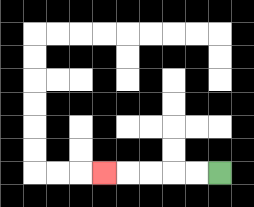{'start': '[9, 7]', 'end': '[4, 7]', 'path_directions': 'L,L,L,L,L', 'path_coordinates': '[[9, 7], [8, 7], [7, 7], [6, 7], [5, 7], [4, 7]]'}